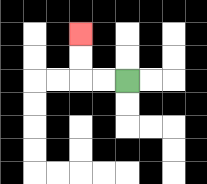{'start': '[5, 3]', 'end': '[3, 1]', 'path_directions': 'L,L,U,U', 'path_coordinates': '[[5, 3], [4, 3], [3, 3], [3, 2], [3, 1]]'}